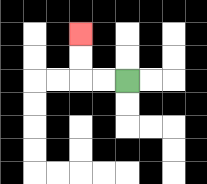{'start': '[5, 3]', 'end': '[3, 1]', 'path_directions': 'L,L,U,U', 'path_coordinates': '[[5, 3], [4, 3], [3, 3], [3, 2], [3, 1]]'}